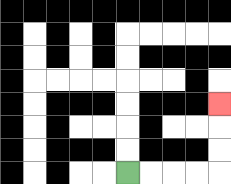{'start': '[5, 7]', 'end': '[9, 4]', 'path_directions': 'R,R,R,R,U,U,U', 'path_coordinates': '[[5, 7], [6, 7], [7, 7], [8, 7], [9, 7], [9, 6], [9, 5], [9, 4]]'}